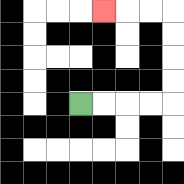{'start': '[3, 4]', 'end': '[4, 0]', 'path_directions': 'R,R,R,R,U,U,U,U,L,L,L', 'path_coordinates': '[[3, 4], [4, 4], [5, 4], [6, 4], [7, 4], [7, 3], [7, 2], [7, 1], [7, 0], [6, 0], [5, 0], [4, 0]]'}